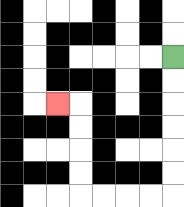{'start': '[7, 2]', 'end': '[2, 4]', 'path_directions': 'D,D,D,D,D,D,L,L,L,L,U,U,U,U,L', 'path_coordinates': '[[7, 2], [7, 3], [7, 4], [7, 5], [7, 6], [7, 7], [7, 8], [6, 8], [5, 8], [4, 8], [3, 8], [3, 7], [3, 6], [3, 5], [3, 4], [2, 4]]'}